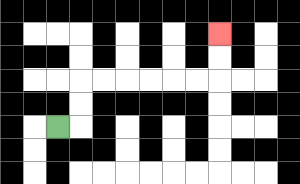{'start': '[2, 5]', 'end': '[9, 1]', 'path_directions': 'R,U,U,R,R,R,R,R,R,U,U', 'path_coordinates': '[[2, 5], [3, 5], [3, 4], [3, 3], [4, 3], [5, 3], [6, 3], [7, 3], [8, 3], [9, 3], [9, 2], [9, 1]]'}